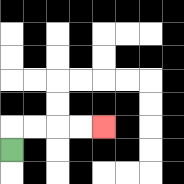{'start': '[0, 6]', 'end': '[4, 5]', 'path_directions': 'U,R,R,R,R', 'path_coordinates': '[[0, 6], [0, 5], [1, 5], [2, 5], [3, 5], [4, 5]]'}